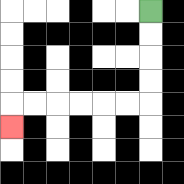{'start': '[6, 0]', 'end': '[0, 5]', 'path_directions': 'D,D,D,D,L,L,L,L,L,L,D', 'path_coordinates': '[[6, 0], [6, 1], [6, 2], [6, 3], [6, 4], [5, 4], [4, 4], [3, 4], [2, 4], [1, 4], [0, 4], [0, 5]]'}